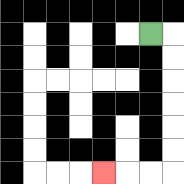{'start': '[6, 1]', 'end': '[4, 7]', 'path_directions': 'R,D,D,D,D,D,D,L,L,L', 'path_coordinates': '[[6, 1], [7, 1], [7, 2], [7, 3], [7, 4], [7, 5], [7, 6], [7, 7], [6, 7], [5, 7], [4, 7]]'}